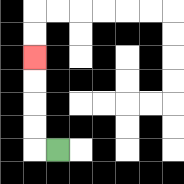{'start': '[2, 6]', 'end': '[1, 2]', 'path_directions': 'L,U,U,U,U', 'path_coordinates': '[[2, 6], [1, 6], [1, 5], [1, 4], [1, 3], [1, 2]]'}